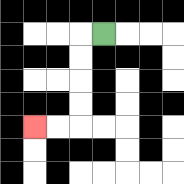{'start': '[4, 1]', 'end': '[1, 5]', 'path_directions': 'L,D,D,D,D,L,L', 'path_coordinates': '[[4, 1], [3, 1], [3, 2], [3, 3], [3, 4], [3, 5], [2, 5], [1, 5]]'}